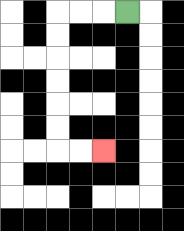{'start': '[5, 0]', 'end': '[4, 6]', 'path_directions': 'L,L,L,D,D,D,D,D,D,R,R', 'path_coordinates': '[[5, 0], [4, 0], [3, 0], [2, 0], [2, 1], [2, 2], [2, 3], [2, 4], [2, 5], [2, 6], [3, 6], [4, 6]]'}